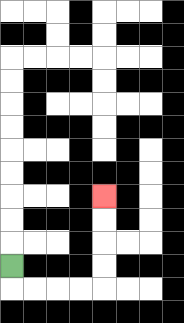{'start': '[0, 11]', 'end': '[4, 8]', 'path_directions': 'D,R,R,R,R,U,U,U,U', 'path_coordinates': '[[0, 11], [0, 12], [1, 12], [2, 12], [3, 12], [4, 12], [4, 11], [4, 10], [4, 9], [4, 8]]'}